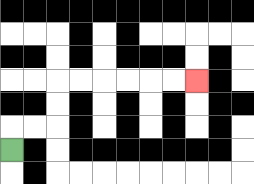{'start': '[0, 6]', 'end': '[8, 3]', 'path_directions': 'U,R,R,U,U,R,R,R,R,R,R', 'path_coordinates': '[[0, 6], [0, 5], [1, 5], [2, 5], [2, 4], [2, 3], [3, 3], [4, 3], [5, 3], [6, 3], [7, 3], [8, 3]]'}